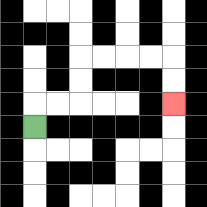{'start': '[1, 5]', 'end': '[7, 4]', 'path_directions': 'U,R,R,U,U,R,R,R,R,D,D', 'path_coordinates': '[[1, 5], [1, 4], [2, 4], [3, 4], [3, 3], [3, 2], [4, 2], [5, 2], [6, 2], [7, 2], [7, 3], [7, 4]]'}